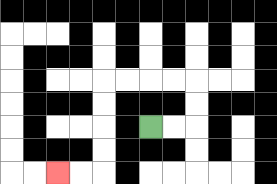{'start': '[6, 5]', 'end': '[2, 7]', 'path_directions': 'R,R,U,U,L,L,L,L,D,D,D,D,L,L', 'path_coordinates': '[[6, 5], [7, 5], [8, 5], [8, 4], [8, 3], [7, 3], [6, 3], [5, 3], [4, 3], [4, 4], [4, 5], [4, 6], [4, 7], [3, 7], [2, 7]]'}